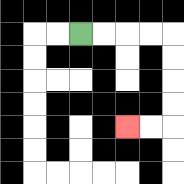{'start': '[3, 1]', 'end': '[5, 5]', 'path_directions': 'R,R,R,R,D,D,D,D,L,L', 'path_coordinates': '[[3, 1], [4, 1], [5, 1], [6, 1], [7, 1], [7, 2], [7, 3], [7, 4], [7, 5], [6, 5], [5, 5]]'}